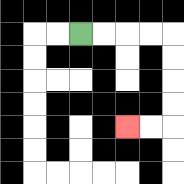{'start': '[3, 1]', 'end': '[5, 5]', 'path_directions': 'R,R,R,R,D,D,D,D,L,L', 'path_coordinates': '[[3, 1], [4, 1], [5, 1], [6, 1], [7, 1], [7, 2], [7, 3], [7, 4], [7, 5], [6, 5], [5, 5]]'}